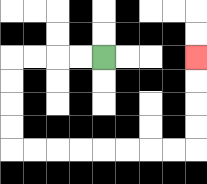{'start': '[4, 2]', 'end': '[8, 2]', 'path_directions': 'L,L,L,L,D,D,D,D,R,R,R,R,R,R,R,R,U,U,U,U', 'path_coordinates': '[[4, 2], [3, 2], [2, 2], [1, 2], [0, 2], [0, 3], [0, 4], [0, 5], [0, 6], [1, 6], [2, 6], [3, 6], [4, 6], [5, 6], [6, 6], [7, 6], [8, 6], [8, 5], [8, 4], [8, 3], [8, 2]]'}